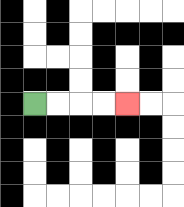{'start': '[1, 4]', 'end': '[5, 4]', 'path_directions': 'R,R,R,R', 'path_coordinates': '[[1, 4], [2, 4], [3, 4], [4, 4], [5, 4]]'}